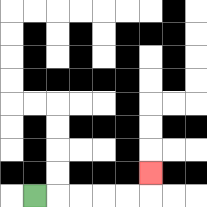{'start': '[1, 8]', 'end': '[6, 7]', 'path_directions': 'R,R,R,R,R,U', 'path_coordinates': '[[1, 8], [2, 8], [3, 8], [4, 8], [5, 8], [6, 8], [6, 7]]'}